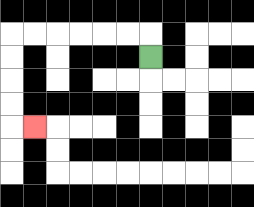{'start': '[6, 2]', 'end': '[1, 5]', 'path_directions': 'U,L,L,L,L,L,L,D,D,D,D,R', 'path_coordinates': '[[6, 2], [6, 1], [5, 1], [4, 1], [3, 1], [2, 1], [1, 1], [0, 1], [0, 2], [0, 3], [0, 4], [0, 5], [1, 5]]'}